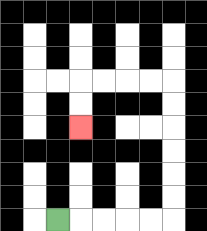{'start': '[2, 9]', 'end': '[3, 5]', 'path_directions': 'R,R,R,R,R,U,U,U,U,U,U,L,L,L,L,D,D', 'path_coordinates': '[[2, 9], [3, 9], [4, 9], [5, 9], [6, 9], [7, 9], [7, 8], [7, 7], [7, 6], [7, 5], [7, 4], [7, 3], [6, 3], [5, 3], [4, 3], [3, 3], [3, 4], [3, 5]]'}